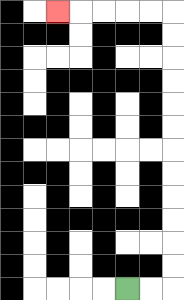{'start': '[5, 12]', 'end': '[2, 0]', 'path_directions': 'R,R,U,U,U,U,U,U,U,U,U,U,U,U,L,L,L,L,L', 'path_coordinates': '[[5, 12], [6, 12], [7, 12], [7, 11], [7, 10], [7, 9], [7, 8], [7, 7], [7, 6], [7, 5], [7, 4], [7, 3], [7, 2], [7, 1], [7, 0], [6, 0], [5, 0], [4, 0], [3, 0], [2, 0]]'}